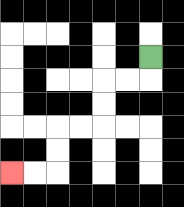{'start': '[6, 2]', 'end': '[0, 7]', 'path_directions': 'D,L,L,D,D,L,L,D,D,L,L', 'path_coordinates': '[[6, 2], [6, 3], [5, 3], [4, 3], [4, 4], [4, 5], [3, 5], [2, 5], [2, 6], [2, 7], [1, 7], [0, 7]]'}